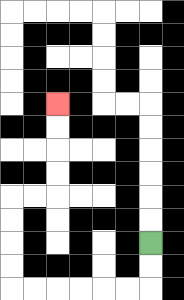{'start': '[6, 10]', 'end': '[2, 4]', 'path_directions': 'D,D,L,L,L,L,L,L,U,U,U,U,R,R,U,U,U,U', 'path_coordinates': '[[6, 10], [6, 11], [6, 12], [5, 12], [4, 12], [3, 12], [2, 12], [1, 12], [0, 12], [0, 11], [0, 10], [0, 9], [0, 8], [1, 8], [2, 8], [2, 7], [2, 6], [2, 5], [2, 4]]'}